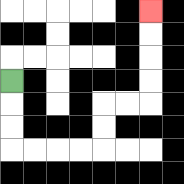{'start': '[0, 3]', 'end': '[6, 0]', 'path_directions': 'D,D,D,R,R,R,R,U,U,R,R,U,U,U,U', 'path_coordinates': '[[0, 3], [0, 4], [0, 5], [0, 6], [1, 6], [2, 6], [3, 6], [4, 6], [4, 5], [4, 4], [5, 4], [6, 4], [6, 3], [6, 2], [6, 1], [6, 0]]'}